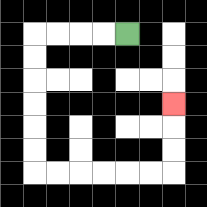{'start': '[5, 1]', 'end': '[7, 4]', 'path_directions': 'L,L,L,L,D,D,D,D,D,D,R,R,R,R,R,R,U,U,U', 'path_coordinates': '[[5, 1], [4, 1], [3, 1], [2, 1], [1, 1], [1, 2], [1, 3], [1, 4], [1, 5], [1, 6], [1, 7], [2, 7], [3, 7], [4, 7], [5, 7], [6, 7], [7, 7], [7, 6], [7, 5], [7, 4]]'}